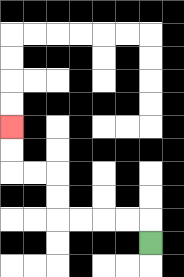{'start': '[6, 10]', 'end': '[0, 5]', 'path_directions': 'U,L,L,L,L,U,U,L,L,U,U', 'path_coordinates': '[[6, 10], [6, 9], [5, 9], [4, 9], [3, 9], [2, 9], [2, 8], [2, 7], [1, 7], [0, 7], [0, 6], [0, 5]]'}